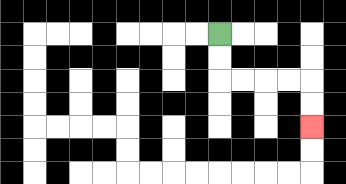{'start': '[9, 1]', 'end': '[13, 5]', 'path_directions': 'D,D,R,R,R,R,D,D', 'path_coordinates': '[[9, 1], [9, 2], [9, 3], [10, 3], [11, 3], [12, 3], [13, 3], [13, 4], [13, 5]]'}